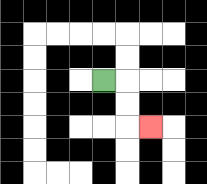{'start': '[4, 3]', 'end': '[6, 5]', 'path_directions': 'R,D,D,R', 'path_coordinates': '[[4, 3], [5, 3], [5, 4], [5, 5], [6, 5]]'}